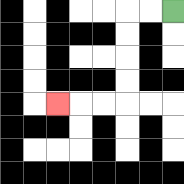{'start': '[7, 0]', 'end': '[2, 4]', 'path_directions': 'L,L,D,D,D,D,L,L,L', 'path_coordinates': '[[7, 0], [6, 0], [5, 0], [5, 1], [5, 2], [5, 3], [5, 4], [4, 4], [3, 4], [2, 4]]'}